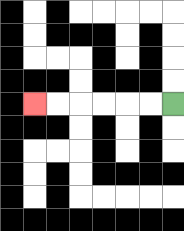{'start': '[7, 4]', 'end': '[1, 4]', 'path_directions': 'L,L,L,L,L,L', 'path_coordinates': '[[7, 4], [6, 4], [5, 4], [4, 4], [3, 4], [2, 4], [1, 4]]'}